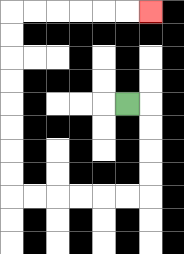{'start': '[5, 4]', 'end': '[6, 0]', 'path_directions': 'R,D,D,D,D,L,L,L,L,L,L,U,U,U,U,U,U,U,U,R,R,R,R,R,R', 'path_coordinates': '[[5, 4], [6, 4], [6, 5], [6, 6], [6, 7], [6, 8], [5, 8], [4, 8], [3, 8], [2, 8], [1, 8], [0, 8], [0, 7], [0, 6], [0, 5], [0, 4], [0, 3], [0, 2], [0, 1], [0, 0], [1, 0], [2, 0], [3, 0], [4, 0], [5, 0], [6, 0]]'}